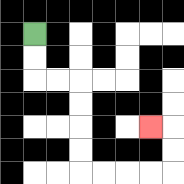{'start': '[1, 1]', 'end': '[6, 5]', 'path_directions': 'D,D,R,R,D,D,D,D,R,R,R,R,U,U,L', 'path_coordinates': '[[1, 1], [1, 2], [1, 3], [2, 3], [3, 3], [3, 4], [3, 5], [3, 6], [3, 7], [4, 7], [5, 7], [6, 7], [7, 7], [7, 6], [7, 5], [6, 5]]'}